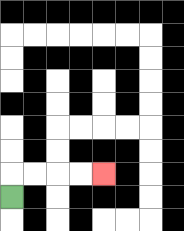{'start': '[0, 8]', 'end': '[4, 7]', 'path_directions': 'U,R,R,R,R', 'path_coordinates': '[[0, 8], [0, 7], [1, 7], [2, 7], [3, 7], [4, 7]]'}